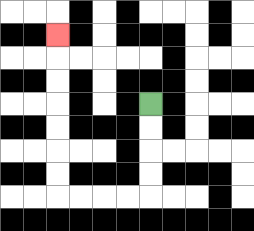{'start': '[6, 4]', 'end': '[2, 1]', 'path_directions': 'D,D,D,D,L,L,L,L,U,U,U,U,U,U,U', 'path_coordinates': '[[6, 4], [6, 5], [6, 6], [6, 7], [6, 8], [5, 8], [4, 8], [3, 8], [2, 8], [2, 7], [2, 6], [2, 5], [2, 4], [2, 3], [2, 2], [2, 1]]'}